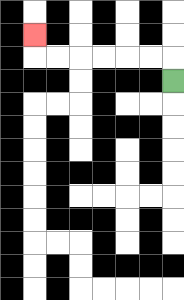{'start': '[7, 3]', 'end': '[1, 1]', 'path_directions': 'U,L,L,L,L,L,L,U', 'path_coordinates': '[[7, 3], [7, 2], [6, 2], [5, 2], [4, 2], [3, 2], [2, 2], [1, 2], [1, 1]]'}